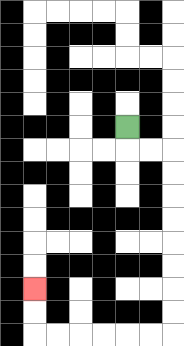{'start': '[5, 5]', 'end': '[1, 12]', 'path_directions': 'D,R,R,D,D,D,D,D,D,D,D,L,L,L,L,L,L,U,U', 'path_coordinates': '[[5, 5], [5, 6], [6, 6], [7, 6], [7, 7], [7, 8], [7, 9], [7, 10], [7, 11], [7, 12], [7, 13], [7, 14], [6, 14], [5, 14], [4, 14], [3, 14], [2, 14], [1, 14], [1, 13], [1, 12]]'}